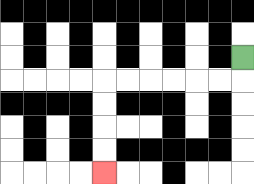{'start': '[10, 2]', 'end': '[4, 7]', 'path_directions': 'D,L,L,L,L,L,L,D,D,D,D', 'path_coordinates': '[[10, 2], [10, 3], [9, 3], [8, 3], [7, 3], [6, 3], [5, 3], [4, 3], [4, 4], [4, 5], [4, 6], [4, 7]]'}